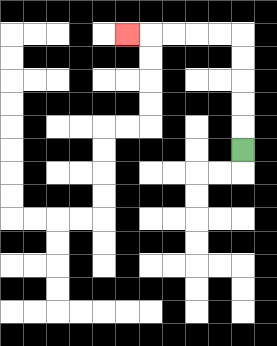{'start': '[10, 6]', 'end': '[5, 1]', 'path_directions': 'U,U,U,U,U,L,L,L,L,L', 'path_coordinates': '[[10, 6], [10, 5], [10, 4], [10, 3], [10, 2], [10, 1], [9, 1], [8, 1], [7, 1], [6, 1], [5, 1]]'}